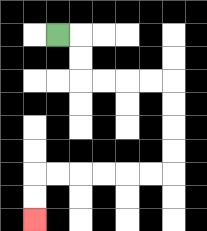{'start': '[2, 1]', 'end': '[1, 9]', 'path_directions': 'R,D,D,R,R,R,R,D,D,D,D,L,L,L,L,L,L,D,D', 'path_coordinates': '[[2, 1], [3, 1], [3, 2], [3, 3], [4, 3], [5, 3], [6, 3], [7, 3], [7, 4], [7, 5], [7, 6], [7, 7], [6, 7], [5, 7], [4, 7], [3, 7], [2, 7], [1, 7], [1, 8], [1, 9]]'}